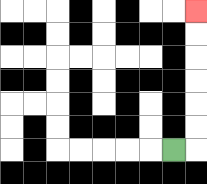{'start': '[7, 6]', 'end': '[8, 0]', 'path_directions': 'R,U,U,U,U,U,U', 'path_coordinates': '[[7, 6], [8, 6], [8, 5], [8, 4], [8, 3], [8, 2], [8, 1], [8, 0]]'}